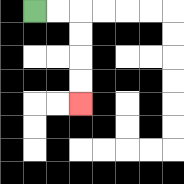{'start': '[1, 0]', 'end': '[3, 4]', 'path_directions': 'R,R,D,D,D,D', 'path_coordinates': '[[1, 0], [2, 0], [3, 0], [3, 1], [3, 2], [3, 3], [3, 4]]'}